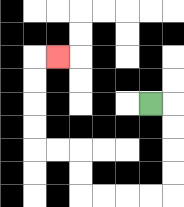{'start': '[6, 4]', 'end': '[2, 2]', 'path_directions': 'R,D,D,D,D,L,L,L,L,U,U,L,L,U,U,U,U,R', 'path_coordinates': '[[6, 4], [7, 4], [7, 5], [7, 6], [7, 7], [7, 8], [6, 8], [5, 8], [4, 8], [3, 8], [3, 7], [3, 6], [2, 6], [1, 6], [1, 5], [1, 4], [1, 3], [1, 2], [2, 2]]'}